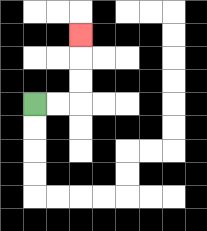{'start': '[1, 4]', 'end': '[3, 1]', 'path_directions': 'R,R,U,U,U', 'path_coordinates': '[[1, 4], [2, 4], [3, 4], [3, 3], [3, 2], [3, 1]]'}